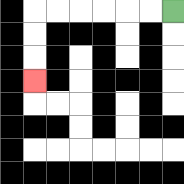{'start': '[7, 0]', 'end': '[1, 3]', 'path_directions': 'L,L,L,L,L,L,D,D,D', 'path_coordinates': '[[7, 0], [6, 0], [5, 0], [4, 0], [3, 0], [2, 0], [1, 0], [1, 1], [1, 2], [1, 3]]'}